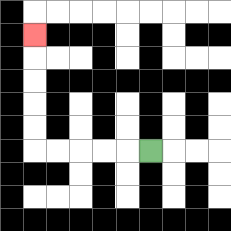{'start': '[6, 6]', 'end': '[1, 1]', 'path_directions': 'L,L,L,L,L,U,U,U,U,U', 'path_coordinates': '[[6, 6], [5, 6], [4, 6], [3, 6], [2, 6], [1, 6], [1, 5], [1, 4], [1, 3], [1, 2], [1, 1]]'}